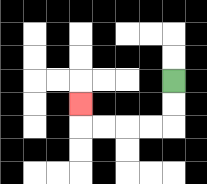{'start': '[7, 3]', 'end': '[3, 4]', 'path_directions': 'D,D,L,L,L,L,U', 'path_coordinates': '[[7, 3], [7, 4], [7, 5], [6, 5], [5, 5], [4, 5], [3, 5], [3, 4]]'}